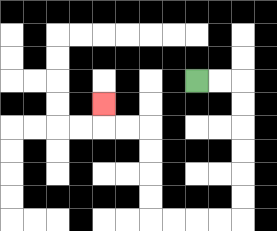{'start': '[8, 3]', 'end': '[4, 4]', 'path_directions': 'R,R,D,D,D,D,D,D,L,L,L,L,U,U,U,U,L,L,U', 'path_coordinates': '[[8, 3], [9, 3], [10, 3], [10, 4], [10, 5], [10, 6], [10, 7], [10, 8], [10, 9], [9, 9], [8, 9], [7, 9], [6, 9], [6, 8], [6, 7], [6, 6], [6, 5], [5, 5], [4, 5], [4, 4]]'}